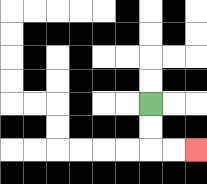{'start': '[6, 4]', 'end': '[8, 6]', 'path_directions': 'D,D,R,R', 'path_coordinates': '[[6, 4], [6, 5], [6, 6], [7, 6], [8, 6]]'}